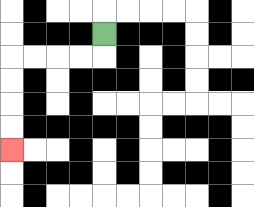{'start': '[4, 1]', 'end': '[0, 6]', 'path_directions': 'D,L,L,L,L,D,D,D,D', 'path_coordinates': '[[4, 1], [4, 2], [3, 2], [2, 2], [1, 2], [0, 2], [0, 3], [0, 4], [0, 5], [0, 6]]'}